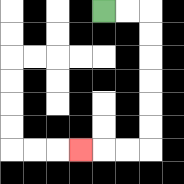{'start': '[4, 0]', 'end': '[3, 6]', 'path_directions': 'R,R,D,D,D,D,D,D,L,L,L', 'path_coordinates': '[[4, 0], [5, 0], [6, 0], [6, 1], [6, 2], [6, 3], [6, 4], [6, 5], [6, 6], [5, 6], [4, 6], [3, 6]]'}